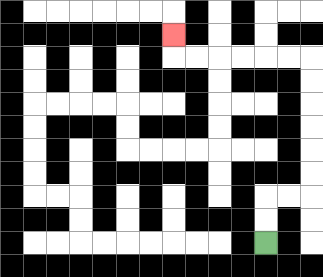{'start': '[11, 10]', 'end': '[7, 1]', 'path_directions': 'U,U,R,R,U,U,U,U,U,U,L,L,L,L,L,L,U', 'path_coordinates': '[[11, 10], [11, 9], [11, 8], [12, 8], [13, 8], [13, 7], [13, 6], [13, 5], [13, 4], [13, 3], [13, 2], [12, 2], [11, 2], [10, 2], [9, 2], [8, 2], [7, 2], [7, 1]]'}